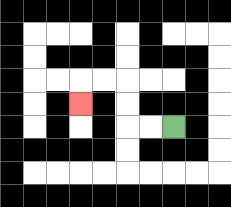{'start': '[7, 5]', 'end': '[3, 4]', 'path_directions': 'L,L,U,U,L,L,D', 'path_coordinates': '[[7, 5], [6, 5], [5, 5], [5, 4], [5, 3], [4, 3], [3, 3], [3, 4]]'}